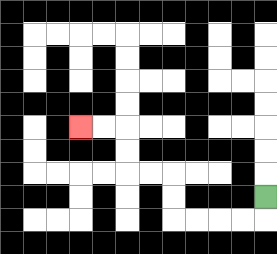{'start': '[11, 8]', 'end': '[3, 5]', 'path_directions': 'D,L,L,L,L,U,U,L,L,U,U,L,L', 'path_coordinates': '[[11, 8], [11, 9], [10, 9], [9, 9], [8, 9], [7, 9], [7, 8], [7, 7], [6, 7], [5, 7], [5, 6], [5, 5], [4, 5], [3, 5]]'}